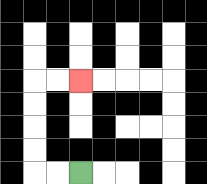{'start': '[3, 7]', 'end': '[3, 3]', 'path_directions': 'L,L,U,U,U,U,R,R', 'path_coordinates': '[[3, 7], [2, 7], [1, 7], [1, 6], [1, 5], [1, 4], [1, 3], [2, 3], [3, 3]]'}